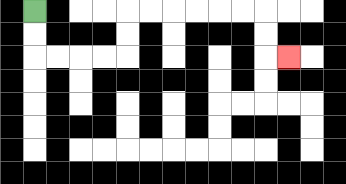{'start': '[1, 0]', 'end': '[12, 2]', 'path_directions': 'D,D,R,R,R,R,U,U,R,R,R,R,R,R,D,D,R', 'path_coordinates': '[[1, 0], [1, 1], [1, 2], [2, 2], [3, 2], [4, 2], [5, 2], [5, 1], [5, 0], [6, 0], [7, 0], [8, 0], [9, 0], [10, 0], [11, 0], [11, 1], [11, 2], [12, 2]]'}